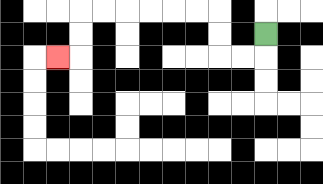{'start': '[11, 1]', 'end': '[2, 2]', 'path_directions': 'D,L,L,U,U,L,L,L,L,L,L,D,D,L', 'path_coordinates': '[[11, 1], [11, 2], [10, 2], [9, 2], [9, 1], [9, 0], [8, 0], [7, 0], [6, 0], [5, 0], [4, 0], [3, 0], [3, 1], [3, 2], [2, 2]]'}